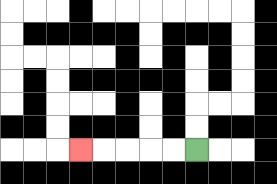{'start': '[8, 6]', 'end': '[3, 6]', 'path_directions': 'L,L,L,L,L', 'path_coordinates': '[[8, 6], [7, 6], [6, 6], [5, 6], [4, 6], [3, 6]]'}